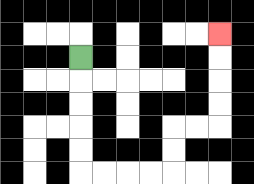{'start': '[3, 2]', 'end': '[9, 1]', 'path_directions': 'D,D,D,D,D,R,R,R,R,U,U,R,R,U,U,U,U', 'path_coordinates': '[[3, 2], [3, 3], [3, 4], [3, 5], [3, 6], [3, 7], [4, 7], [5, 7], [6, 7], [7, 7], [7, 6], [7, 5], [8, 5], [9, 5], [9, 4], [9, 3], [9, 2], [9, 1]]'}